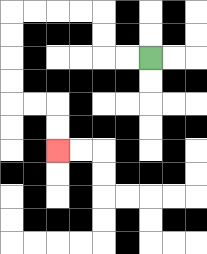{'start': '[6, 2]', 'end': '[2, 6]', 'path_directions': 'L,L,U,U,L,L,L,L,D,D,D,D,R,R,D,D', 'path_coordinates': '[[6, 2], [5, 2], [4, 2], [4, 1], [4, 0], [3, 0], [2, 0], [1, 0], [0, 0], [0, 1], [0, 2], [0, 3], [0, 4], [1, 4], [2, 4], [2, 5], [2, 6]]'}